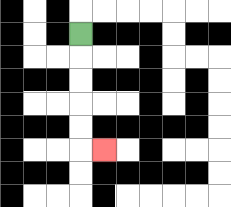{'start': '[3, 1]', 'end': '[4, 6]', 'path_directions': 'D,D,D,D,D,R', 'path_coordinates': '[[3, 1], [3, 2], [3, 3], [3, 4], [3, 5], [3, 6], [4, 6]]'}